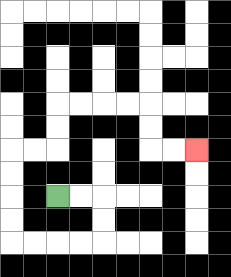{'start': '[2, 8]', 'end': '[8, 6]', 'path_directions': 'R,R,D,D,L,L,L,L,U,U,U,U,R,R,U,U,R,R,R,R,D,D,R,R', 'path_coordinates': '[[2, 8], [3, 8], [4, 8], [4, 9], [4, 10], [3, 10], [2, 10], [1, 10], [0, 10], [0, 9], [0, 8], [0, 7], [0, 6], [1, 6], [2, 6], [2, 5], [2, 4], [3, 4], [4, 4], [5, 4], [6, 4], [6, 5], [6, 6], [7, 6], [8, 6]]'}